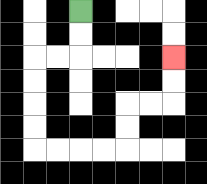{'start': '[3, 0]', 'end': '[7, 2]', 'path_directions': 'D,D,L,L,D,D,D,D,R,R,R,R,U,U,R,R,U,U', 'path_coordinates': '[[3, 0], [3, 1], [3, 2], [2, 2], [1, 2], [1, 3], [1, 4], [1, 5], [1, 6], [2, 6], [3, 6], [4, 6], [5, 6], [5, 5], [5, 4], [6, 4], [7, 4], [7, 3], [7, 2]]'}